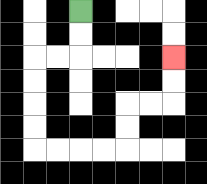{'start': '[3, 0]', 'end': '[7, 2]', 'path_directions': 'D,D,L,L,D,D,D,D,R,R,R,R,U,U,R,R,U,U', 'path_coordinates': '[[3, 0], [3, 1], [3, 2], [2, 2], [1, 2], [1, 3], [1, 4], [1, 5], [1, 6], [2, 6], [3, 6], [4, 6], [5, 6], [5, 5], [5, 4], [6, 4], [7, 4], [7, 3], [7, 2]]'}